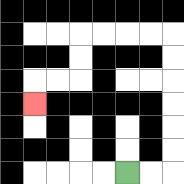{'start': '[5, 7]', 'end': '[1, 4]', 'path_directions': 'R,R,U,U,U,U,U,U,L,L,L,L,D,D,L,L,D', 'path_coordinates': '[[5, 7], [6, 7], [7, 7], [7, 6], [7, 5], [7, 4], [7, 3], [7, 2], [7, 1], [6, 1], [5, 1], [4, 1], [3, 1], [3, 2], [3, 3], [2, 3], [1, 3], [1, 4]]'}